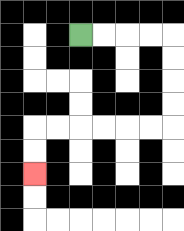{'start': '[3, 1]', 'end': '[1, 7]', 'path_directions': 'R,R,R,R,D,D,D,D,L,L,L,L,L,L,D,D', 'path_coordinates': '[[3, 1], [4, 1], [5, 1], [6, 1], [7, 1], [7, 2], [7, 3], [7, 4], [7, 5], [6, 5], [5, 5], [4, 5], [3, 5], [2, 5], [1, 5], [1, 6], [1, 7]]'}